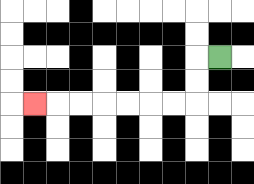{'start': '[9, 2]', 'end': '[1, 4]', 'path_directions': 'L,D,D,L,L,L,L,L,L,L', 'path_coordinates': '[[9, 2], [8, 2], [8, 3], [8, 4], [7, 4], [6, 4], [5, 4], [4, 4], [3, 4], [2, 4], [1, 4]]'}